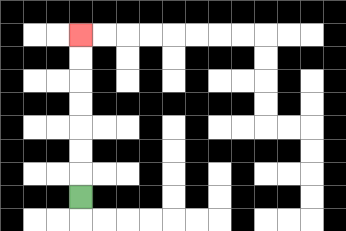{'start': '[3, 8]', 'end': '[3, 1]', 'path_directions': 'U,U,U,U,U,U,U', 'path_coordinates': '[[3, 8], [3, 7], [3, 6], [3, 5], [3, 4], [3, 3], [3, 2], [3, 1]]'}